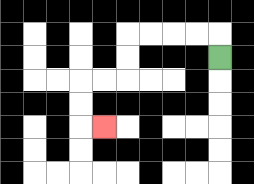{'start': '[9, 2]', 'end': '[4, 5]', 'path_directions': 'U,L,L,L,L,D,D,L,L,D,D,R', 'path_coordinates': '[[9, 2], [9, 1], [8, 1], [7, 1], [6, 1], [5, 1], [5, 2], [5, 3], [4, 3], [3, 3], [3, 4], [3, 5], [4, 5]]'}